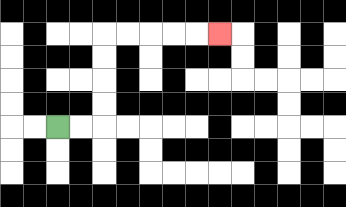{'start': '[2, 5]', 'end': '[9, 1]', 'path_directions': 'R,R,U,U,U,U,R,R,R,R,R', 'path_coordinates': '[[2, 5], [3, 5], [4, 5], [4, 4], [4, 3], [4, 2], [4, 1], [5, 1], [6, 1], [7, 1], [8, 1], [9, 1]]'}